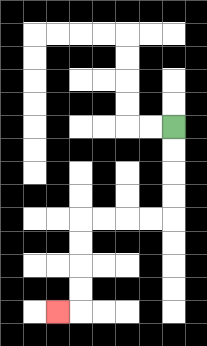{'start': '[7, 5]', 'end': '[2, 13]', 'path_directions': 'D,D,D,D,L,L,L,L,D,D,D,D,L', 'path_coordinates': '[[7, 5], [7, 6], [7, 7], [7, 8], [7, 9], [6, 9], [5, 9], [4, 9], [3, 9], [3, 10], [3, 11], [3, 12], [3, 13], [2, 13]]'}